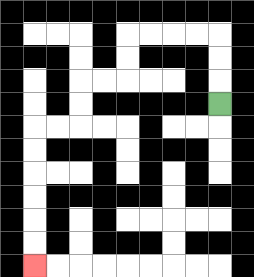{'start': '[9, 4]', 'end': '[1, 11]', 'path_directions': 'U,U,U,L,L,L,L,D,D,L,L,D,D,L,L,D,D,D,D,D,D', 'path_coordinates': '[[9, 4], [9, 3], [9, 2], [9, 1], [8, 1], [7, 1], [6, 1], [5, 1], [5, 2], [5, 3], [4, 3], [3, 3], [3, 4], [3, 5], [2, 5], [1, 5], [1, 6], [1, 7], [1, 8], [1, 9], [1, 10], [1, 11]]'}